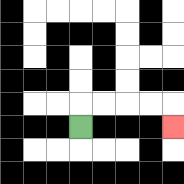{'start': '[3, 5]', 'end': '[7, 5]', 'path_directions': 'U,R,R,R,R,D', 'path_coordinates': '[[3, 5], [3, 4], [4, 4], [5, 4], [6, 4], [7, 4], [7, 5]]'}